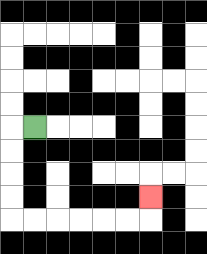{'start': '[1, 5]', 'end': '[6, 8]', 'path_directions': 'L,D,D,D,D,R,R,R,R,R,R,U', 'path_coordinates': '[[1, 5], [0, 5], [0, 6], [0, 7], [0, 8], [0, 9], [1, 9], [2, 9], [3, 9], [4, 9], [5, 9], [6, 9], [6, 8]]'}